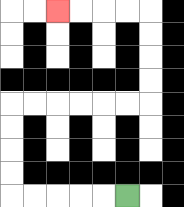{'start': '[5, 8]', 'end': '[2, 0]', 'path_directions': 'L,L,L,L,L,U,U,U,U,R,R,R,R,R,R,U,U,U,U,L,L,L,L', 'path_coordinates': '[[5, 8], [4, 8], [3, 8], [2, 8], [1, 8], [0, 8], [0, 7], [0, 6], [0, 5], [0, 4], [1, 4], [2, 4], [3, 4], [4, 4], [5, 4], [6, 4], [6, 3], [6, 2], [6, 1], [6, 0], [5, 0], [4, 0], [3, 0], [2, 0]]'}